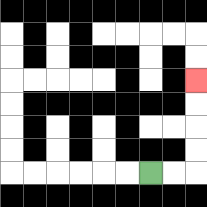{'start': '[6, 7]', 'end': '[8, 3]', 'path_directions': 'R,R,U,U,U,U', 'path_coordinates': '[[6, 7], [7, 7], [8, 7], [8, 6], [8, 5], [8, 4], [8, 3]]'}